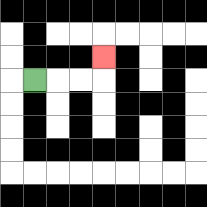{'start': '[1, 3]', 'end': '[4, 2]', 'path_directions': 'R,R,R,U', 'path_coordinates': '[[1, 3], [2, 3], [3, 3], [4, 3], [4, 2]]'}